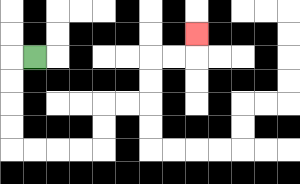{'start': '[1, 2]', 'end': '[8, 1]', 'path_directions': 'L,D,D,D,D,R,R,R,R,U,U,R,R,U,U,R,R,U', 'path_coordinates': '[[1, 2], [0, 2], [0, 3], [0, 4], [0, 5], [0, 6], [1, 6], [2, 6], [3, 6], [4, 6], [4, 5], [4, 4], [5, 4], [6, 4], [6, 3], [6, 2], [7, 2], [8, 2], [8, 1]]'}